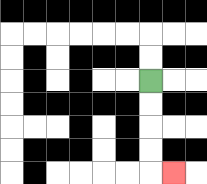{'start': '[6, 3]', 'end': '[7, 7]', 'path_directions': 'D,D,D,D,R', 'path_coordinates': '[[6, 3], [6, 4], [6, 5], [6, 6], [6, 7], [7, 7]]'}